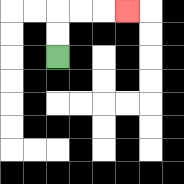{'start': '[2, 2]', 'end': '[5, 0]', 'path_directions': 'U,U,R,R,R', 'path_coordinates': '[[2, 2], [2, 1], [2, 0], [3, 0], [4, 0], [5, 0]]'}